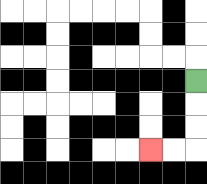{'start': '[8, 3]', 'end': '[6, 6]', 'path_directions': 'D,D,D,L,L', 'path_coordinates': '[[8, 3], [8, 4], [8, 5], [8, 6], [7, 6], [6, 6]]'}